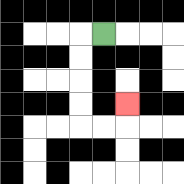{'start': '[4, 1]', 'end': '[5, 4]', 'path_directions': 'L,D,D,D,D,R,R,U', 'path_coordinates': '[[4, 1], [3, 1], [3, 2], [3, 3], [3, 4], [3, 5], [4, 5], [5, 5], [5, 4]]'}